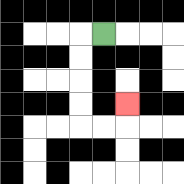{'start': '[4, 1]', 'end': '[5, 4]', 'path_directions': 'L,D,D,D,D,R,R,U', 'path_coordinates': '[[4, 1], [3, 1], [3, 2], [3, 3], [3, 4], [3, 5], [4, 5], [5, 5], [5, 4]]'}